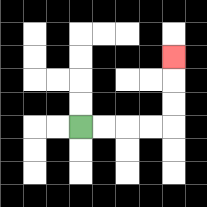{'start': '[3, 5]', 'end': '[7, 2]', 'path_directions': 'R,R,R,R,U,U,U', 'path_coordinates': '[[3, 5], [4, 5], [5, 5], [6, 5], [7, 5], [7, 4], [7, 3], [7, 2]]'}